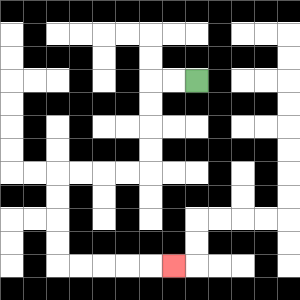{'start': '[8, 3]', 'end': '[7, 11]', 'path_directions': 'L,L,D,D,D,D,L,L,L,L,D,D,D,D,R,R,R,R,R', 'path_coordinates': '[[8, 3], [7, 3], [6, 3], [6, 4], [6, 5], [6, 6], [6, 7], [5, 7], [4, 7], [3, 7], [2, 7], [2, 8], [2, 9], [2, 10], [2, 11], [3, 11], [4, 11], [5, 11], [6, 11], [7, 11]]'}